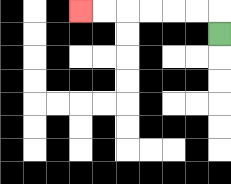{'start': '[9, 1]', 'end': '[3, 0]', 'path_directions': 'U,L,L,L,L,L,L', 'path_coordinates': '[[9, 1], [9, 0], [8, 0], [7, 0], [6, 0], [5, 0], [4, 0], [3, 0]]'}